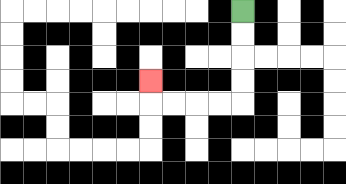{'start': '[10, 0]', 'end': '[6, 3]', 'path_directions': 'D,D,D,D,L,L,L,L,U', 'path_coordinates': '[[10, 0], [10, 1], [10, 2], [10, 3], [10, 4], [9, 4], [8, 4], [7, 4], [6, 4], [6, 3]]'}